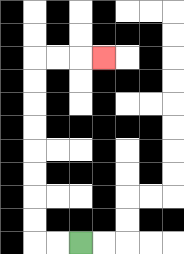{'start': '[3, 10]', 'end': '[4, 2]', 'path_directions': 'L,L,U,U,U,U,U,U,U,U,R,R,R', 'path_coordinates': '[[3, 10], [2, 10], [1, 10], [1, 9], [1, 8], [1, 7], [1, 6], [1, 5], [1, 4], [1, 3], [1, 2], [2, 2], [3, 2], [4, 2]]'}